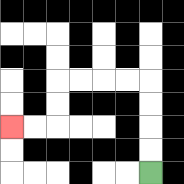{'start': '[6, 7]', 'end': '[0, 5]', 'path_directions': 'U,U,U,U,L,L,L,L,D,D,L,L', 'path_coordinates': '[[6, 7], [6, 6], [6, 5], [6, 4], [6, 3], [5, 3], [4, 3], [3, 3], [2, 3], [2, 4], [2, 5], [1, 5], [0, 5]]'}